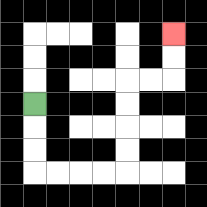{'start': '[1, 4]', 'end': '[7, 1]', 'path_directions': 'D,D,D,R,R,R,R,U,U,U,U,R,R,U,U', 'path_coordinates': '[[1, 4], [1, 5], [1, 6], [1, 7], [2, 7], [3, 7], [4, 7], [5, 7], [5, 6], [5, 5], [5, 4], [5, 3], [6, 3], [7, 3], [7, 2], [7, 1]]'}